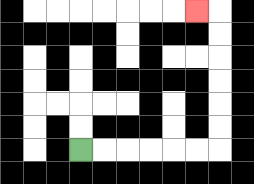{'start': '[3, 6]', 'end': '[8, 0]', 'path_directions': 'R,R,R,R,R,R,U,U,U,U,U,U,L', 'path_coordinates': '[[3, 6], [4, 6], [5, 6], [6, 6], [7, 6], [8, 6], [9, 6], [9, 5], [9, 4], [9, 3], [9, 2], [9, 1], [9, 0], [8, 0]]'}